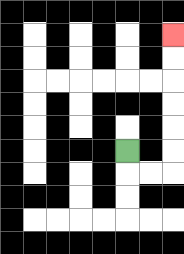{'start': '[5, 6]', 'end': '[7, 1]', 'path_directions': 'D,R,R,U,U,U,U,U,U', 'path_coordinates': '[[5, 6], [5, 7], [6, 7], [7, 7], [7, 6], [7, 5], [7, 4], [7, 3], [7, 2], [7, 1]]'}